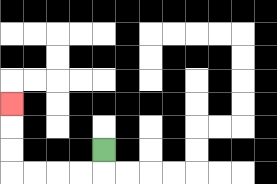{'start': '[4, 6]', 'end': '[0, 4]', 'path_directions': 'D,L,L,L,L,U,U,U', 'path_coordinates': '[[4, 6], [4, 7], [3, 7], [2, 7], [1, 7], [0, 7], [0, 6], [0, 5], [0, 4]]'}